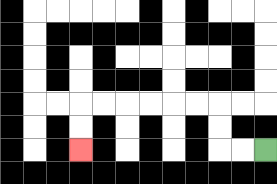{'start': '[11, 6]', 'end': '[3, 6]', 'path_directions': 'L,L,U,U,L,L,L,L,L,L,D,D', 'path_coordinates': '[[11, 6], [10, 6], [9, 6], [9, 5], [9, 4], [8, 4], [7, 4], [6, 4], [5, 4], [4, 4], [3, 4], [3, 5], [3, 6]]'}